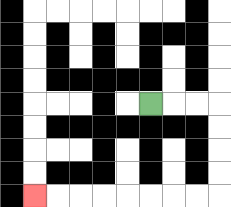{'start': '[6, 4]', 'end': '[1, 8]', 'path_directions': 'R,R,R,D,D,D,D,L,L,L,L,L,L,L,L', 'path_coordinates': '[[6, 4], [7, 4], [8, 4], [9, 4], [9, 5], [9, 6], [9, 7], [9, 8], [8, 8], [7, 8], [6, 8], [5, 8], [4, 8], [3, 8], [2, 8], [1, 8]]'}